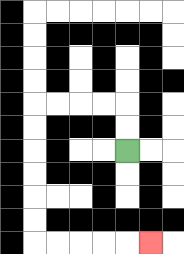{'start': '[5, 6]', 'end': '[6, 10]', 'path_directions': 'U,U,L,L,L,L,D,D,D,D,D,D,R,R,R,R,R', 'path_coordinates': '[[5, 6], [5, 5], [5, 4], [4, 4], [3, 4], [2, 4], [1, 4], [1, 5], [1, 6], [1, 7], [1, 8], [1, 9], [1, 10], [2, 10], [3, 10], [4, 10], [5, 10], [6, 10]]'}